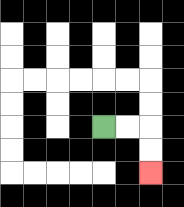{'start': '[4, 5]', 'end': '[6, 7]', 'path_directions': 'R,R,D,D', 'path_coordinates': '[[4, 5], [5, 5], [6, 5], [6, 6], [6, 7]]'}